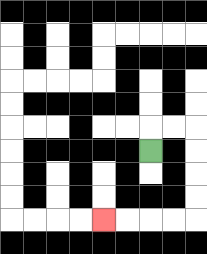{'start': '[6, 6]', 'end': '[4, 9]', 'path_directions': 'U,R,R,D,D,D,D,L,L,L,L', 'path_coordinates': '[[6, 6], [6, 5], [7, 5], [8, 5], [8, 6], [8, 7], [8, 8], [8, 9], [7, 9], [6, 9], [5, 9], [4, 9]]'}